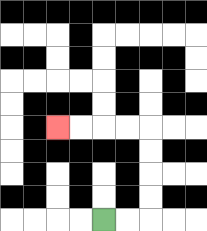{'start': '[4, 9]', 'end': '[2, 5]', 'path_directions': 'R,R,U,U,U,U,L,L,L,L', 'path_coordinates': '[[4, 9], [5, 9], [6, 9], [6, 8], [6, 7], [6, 6], [6, 5], [5, 5], [4, 5], [3, 5], [2, 5]]'}